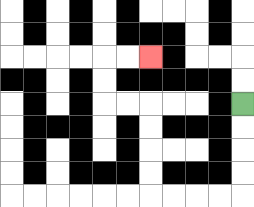{'start': '[10, 4]', 'end': '[6, 2]', 'path_directions': 'D,D,D,D,L,L,L,L,U,U,U,U,L,L,U,U,R,R', 'path_coordinates': '[[10, 4], [10, 5], [10, 6], [10, 7], [10, 8], [9, 8], [8, 8], [7, 8], [6, 8], [6, 7], [6, 6], [6, 5], [6, 4], [5, 4], [4, 4], [4, 3], [4, 2], [5, 2], [6, 2]]'}